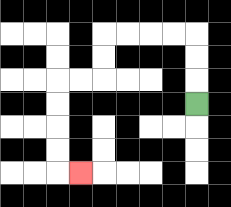{'start': '[8, 4]', 'end': '[3, 7]', 'path_directions': 'U,U,U,L,L,L,L,D,D,L,L,D,D,D,D,R', 'path_coordinates': '[[8, 4], [8, 3], [8, 2], [8, 1], [7, 1], [6, 1], [5, 1], [4, 1], [4, 2], [4, 3], [3, 3], [2, 3], [2, 4], [2, 5], [2, 6], [2, 7], [3, 7]]'}